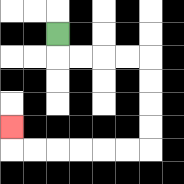{'start': '[2, 1]', 'end': '[0, 5]', 'path_directions': 'D,R,R,R,R,D,D,D,D,L,L,L,L,L,L,U', 'path_coordinates': '[[2, 1], [2, 2], [3, 2], [4, 2], [5, 2], [6, 2], [6, 3], [6, 4], [6, 5], [6, 6], [5, 6], [4, 6], [3, 6], [2, 6], [1, 6], [0, 6], [0, 5]]'}